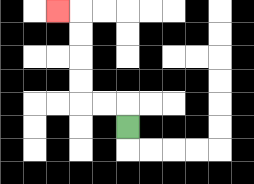{'start': '[5, 5]', 'end': '[2, 0]', 'path_directions': 'U,L,L,U,U,U,U,L', 'path_coordinates': '[[5, 5], [5, 4], [4, 4], [3, 4], [3, 3], [3, 2], [3, 1], [3, 0], [2, 0]]'}